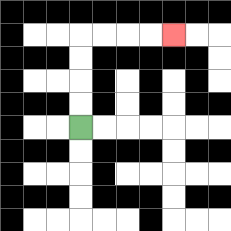{'start': '[3, 5]', 'end': '[7, 1]', 'path_directions': 'U,U,U,U,R,R,R,R', 'path_coordinates': '[[3, 5], [3, 4], [3, 3], [3, 2], [3, 1], [4, 1], [5, 1], [6, 1], [7, 1]]'}